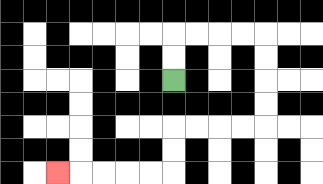{'start': '[7, 3]', 'end': '[2, 7]', 'path_directions': 'U,U,R,R,R,R,D,D,D,D,L,L,L,L,D,D,L,L,L,L,L', 'path_coordinates': '[[7, 3], [7, 2], [7, 1], [8, 1], [9, 1], [10, 1], [11, 1], [11, 2], [11, 3], [11, 4], [11, 5], [10, 5], [9, 5], [8, 5], [7, 5], [7, 6], [7, 7], [6, 7], [5, 7], [4, 7], [3, 7], [2, 7]]'}